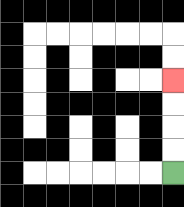{'start': '[7, 7]', 'end': '[7, 3]', 'path_directions': 'U,U,U,U', 'path_coordinates': '[[7, 7], [7, 6], [7, 5], [7, 4], [7, 3]]'}